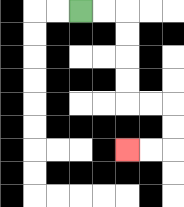{'start': '[3, 0]', 'end': '[5, 6]', 'path_directions': 'R,R,D,D,D,D,R,R,D,D,L,L', 'path_coordinates': '[[3, 0], [4, 0], [5, 0], [5, 1], [5, 2], [5, 3], [5, 4], [6, 4], [7, 4], [7, 5], [7, 6], [6, 6], [5, 6]]'}